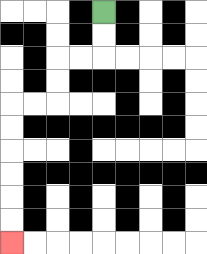{'start': '[4, 0]', 'end': '[0, 10]', 'path_directions': 'D,D,L,L,D,D,L,L,D,D,D,D,D,D', 'path_coordinates': '[[4, 0], [4, 1], [4, 2], [3, 2], [2, 2], [2, 3], [2, 4], [1, 4], [0, 4], [0, 5], [0, 6], [0, 7], [0, 8], [0, 9], [0, 10]]'}